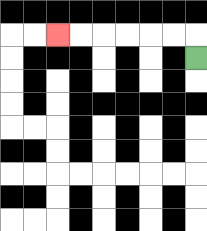{'start': '[8, 2]', 'end': '[2, 1]', 'path_directions': 'U,L,L,L,L,L,L', 'path_coordinates': '[[8, 2], [8, 1], [7, 1], [6, 1], [5, 1], [4, 1], [3, 1], [2, 1]]'}